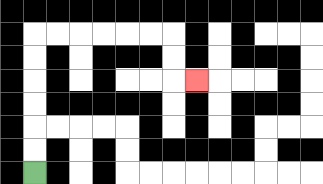{'start': '[1, 7]', 'end': '[8, 3]', 'path_directions': 'U,U,U,U,U,U,R,R,R,R,R,R,D,D,R', 'path_coordinates': '[[1, 7], [1, 6], [1, 5], [1, 4], [1, 3], [1, 2], [1, 1], [2, 1], [3, 1], [4, 1], [5, 1], [6, 1], [7, 1], [7, 2], [7, 3], [8, 3]]'}